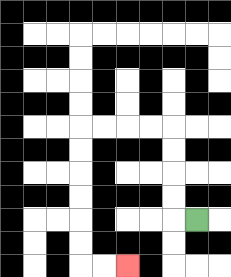{'start': '[8, 9]', 'end': '[5, 11]', 'path_directions': 'L,U,U,U,U,L,L,L,L,D,D,D,D,D,D,R,R', 'path_coordinates': '[[8, 9], [7, 9], [7, 8], [7, 7], [7, 6], [7, 5], [6, 5], [5, 5], [4, 5], [3, 5], [3, 6], [3, 7], [3, 8], [3, 9], [3, 10], [3, 11], [4, 11], [5, 11]]'}